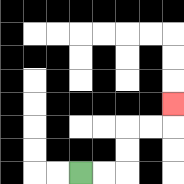{'start': '[3, 7]', 'end': '[7, 4]', 'path_directions': 'R,R,U,U,R,R,U', 'path_coordinates': '[[3, 7], [4, 7], [5, 7], [5, 6], [5, 5], [6, 5], [7, 5], [7, 4]]'}